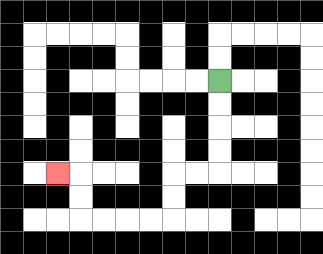{'start': '[9, 3]', 'end': '[2, 7]', 'path_directions': 'D,D,D,D,L,L,D,D,L,L,L,L,U,U,L', 'path_coordinates': '[[9, 3], [9, 4], [9, 5], [9, 6], [9, 7], [8, 7], [7, 7], [7, 8], [7, 9], [6, 9], [5, 9], [4, 9], [3, 9], [3, 8], [3, 7], [2, 7]]'}